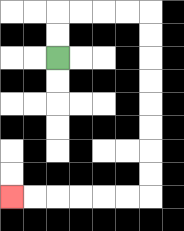{'start': '[2, 2]', 'end': '[0, 8]', 'path_directions': 'U,U,R,R,R,R,D,D,D,D,D,D,D,D,L,L,L,L,L,L', 'path_coordinates': '[[2, 2], [2, 1], [2, 0], [3, 0], [4, 0], [5, 0], [6, 0], [6, 1], [6, 2], [6, 3], [6, 4], [6, 5], [6, 6], [6, 7], [6, 8], [5, 8], [4, 8], [3, 8], [2, 8], [1, 8], [0, 8]]'}